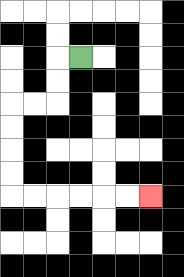{'start': '[3, 2]', 'end': '[6, 8]', 'path_directions': 'L,D,D,L,L,D,D,D,D,R,R,R,R,R,R', 'path_coordinates': '[[3, 2], [2, 2], [2, 3], [2, 4], [1, 4], [0, 4], [0, 5], [0, 6], [0, 7], [0, 8], [1, 8], [2, 8], [3, 8], [4, 8], [5, 8], [6, 8]]'}